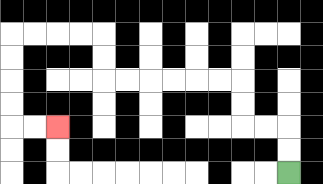{'start': '[12, 7]', 'end': '[2, 5]', 'path_directions': 'U,U,L,L,U,U,L,L,L,L,L,L,U,U,L,L,L,L,D,D,D,D,R,R', 'path_coordinates': '[[12, 7], [12, 6], [12, 5], [11, 5], [10, 5], [10, 4], [10, 3], [9, 3], [8, 3], [7, 3], [6, 3], [5, 3], [4, 3], [4, 2], [4, 1], [3, 1], [2, 1], [1, 1], [0, 1], [0, 2], [0, 3], [0, 4], [0, 5], [1, 5], [2, 5]]'}